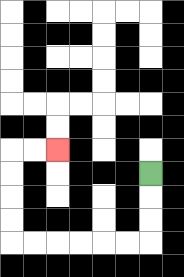{'start': '[6, 7]', 'end': '[2, 6]', 'path_directions': 'D,D,D,L,L,L,L,L,L,U,U,U,U,R,R', 'path_coordinates': '[[6, 7], [6, 8], [6, 9], [6, 10], [5, 10], [4, 10], [3, 10], [2, 10], [1, 10], [0, 10], [0, 9], [0, 8], [0, 7], [0, 6], [1, 6], [2, 6]]'}